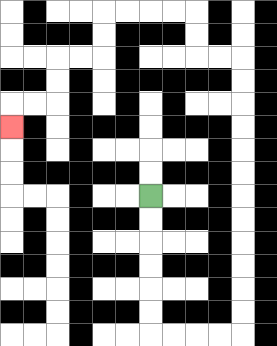{'start': '[6, 8]', 'end': '[0, 5]', 'path_directions': 'D,D,D,D,D,D,R,R,R,R,U,U,U,U,U,U,U,U,U,U,U,U,L,L,U,U,L,L,L,L,D,D,L,L,D,D,L,L,D', 'path_coordinates': '[[6, 8], [6, 9], [6, 10], [6, 11], [6, 12], [6, 13], [6, 14], [7, 14], [8, 14], [9, 14], [10, 14], [10, 13], [10, 12], [10, 11], [10, 10], [10, 9], [10, 8], [10, 7], [10, 6], [10, 5], [10, 4], [10, 3], [10, 2], [9, 2], [8, 2], [8, 1], [8, 0], [7, 0], [6, 0], [5, 0], [4, 0], [4, 1], [4, 2], [3, 2], [2, 2], [2, 3], [2, 4], [1, 4], [0, 4], [0, 5]]'}